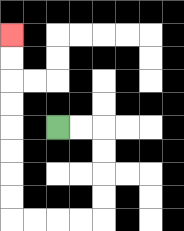{'start': '[2, 5]', 'end': '[0, 1]', 'path_directions': 'R,R,D,D,D,D,L,L,L,L,U,U,U,U,U,U,U,U', 'path_coordinates': '[[2, 5], [3, 5], [4, 5], [4, 6], [4, 7], [4, 8], [4, 9], [3, 9], [2, 9], [1, 9], [0, 9], [0, 8], [0, 7], [0, 6], [0, 5], [0, 4], [0, 3], [0, 2], [0, 1]]'}